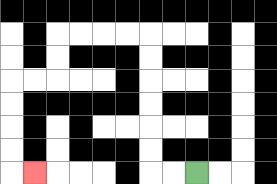{'start': '[8, 7]', 'end': '[1, 7]', 'path_directions': 'L,L,U,U,U,U,U,U,L,L,L,L,D,D,L,L,D,D,D,D,R', 'path_coordinates': '[[8, 7], [7, 7], [6, 7], [6, 6], [6, 5], [6, 4], [6, 3], [6, 2], [6, 1], [5, 1], [4, 1], [3, 1], [2, 1], [2, 2], [2, 3], [1, 3], [0, 3], [0, 4], [0, 5], [0, 6], [0, 7], [1, 7]]'}